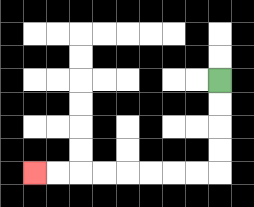{'start': '[9, 3]', 'end': '[1, 7]', 'path_directions': 'D,D,D,D,L,L,L,L,L,L,L,L', 'path_coordinates': '[[9, 3], [9, 4], [9, 5], [9, 6], [9, 7], [8, 7], [7, 7], [6, 7], [5, 7], [4, 7], [3, 7], [2, 7], [1, 7]]'}